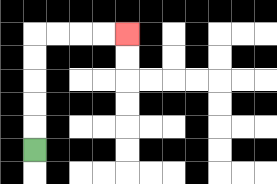{'start': '[1, 6]', 'end': '[5, 1]', 'path_directions': 'U,U,U,U,U,R,R,R,R', 'path_coordinates': '[[1, 6], [1, 5], [1, 4], [1, 3], [1, 2], [1, 1], [2, 1], [3, 1], [4, 1], [5, 1]]'}